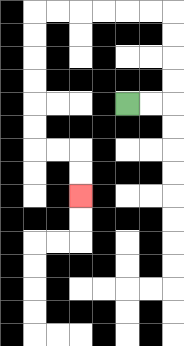{'start': '[5, 4]', 'end': '[3, 8]', 'path_directions': 'R,R,U,U,U,U,L,L,L,L,L,L,D,D,D,D,D,D,R,R,D,D', 'path_coordinates': '[[5, 4], [6, 4], [7, 4], [7, 3], [7, 2], [7, 1], [7, 0], [6, 0], [5, 0], [4, 0], [3, 0], [2, 0], [1, 0], [1, 1], [1, 2], [1, 3], [1, 4], [1, 5], [1, 6], [2, 6], [3, 6], [3, 7], [3, 8]]'}